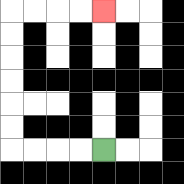{'start': '[4, 6]', 'end': '[4, 0]', 'path_directions': 'L,L,L,L,U,U,U,U,U,U,R,R,R,R', 'path_coordinates': '[[4, 6], [3, 6], [2, 6], [1, 6], [0, 6], [0, 5], [0, 4], [0, 3], [0, 2], [0, 1], [0, 0], [1, 0], [2, 0], [3, 0], [4, 0]]'}